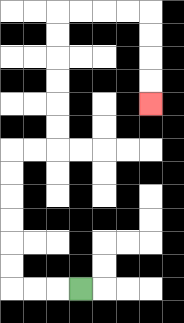{'start': '[3, 12]', 'end': '[6, 4]', 'path_directions': 'L,L,L,U,U,U,U,U,U,R,R,U,U,U,U,U,U,R,R,R,R,D,D,D,D', 'path_coordinates': '[[3, 12], [2, 12], [1, 12], [0, 12], [0, 11], [0, 10], [0, 9], [0, 8], [0, 7], [0, 6], [1, 6], [2, 6], [2, 5], [2, 4], [2, 3], [2, 2], [2, 1], [2, 0], [3, 0], [4, 0], [5, 0], [6, 0], [6, 1], [6, 2], [6, 3], [6, 4]]'}